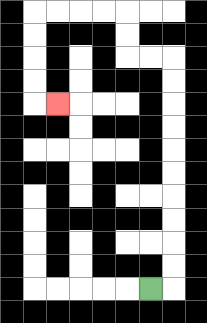{'start': '[6, 12]', 'end': '[2, 4]', 'path_directions': 'R,U,U,U,U,U,U,U,U,U,U,L,L,U,U,L,L,L,L,D,D,D,D,R', 'path_coordinates': '[[6, 12], [7, 12], [7, 11], [7, 10], [7, 9], [7, 8], [7, 7], [7, 6], [7, 5], [7, 4], [7, 3], [7, 2], [6, 2], [5, 2], [5, 1], [5, 0], [4, 0], [3, 0], [2, 0], [1, 0], [1, 1], [1, 2], [1, 3], [1, 4], [2, 4]]'}